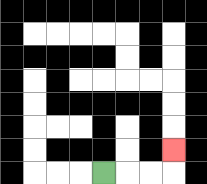{'start': '[4, 7]', 'end': '[7, 6]', 'path_directions': 'R,R,R,U', 'path_coordinates': '[[4, 7], [5, 7], [6, 7], [7, 7], [7, 6]]'}